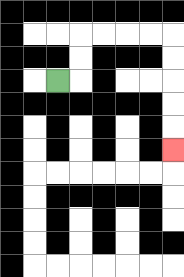{'start': '[2, 3]', 'end': '[7, 6]', 'path_directions': 'R,U,U,R,R,R,R,D,D,D,D,D', 'path_coordinates': '[[2, 3], [3, 3], [3, 2], [3, 1], [4, 1], [5, 1], [6, 1], [7, 1], [7, 2], [7, 3], [7, 4], [7, 5], [7, 6]]'}